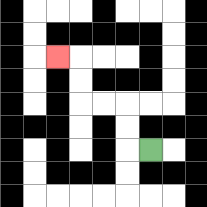{'start': '[6, 6]', 'end': '[2, 2]', 'path_directions': 'L,U,U,L,L,U,U,L', 'path_coordinates': '[[6, 6], [5, 6], [5, 5], [5, 4], [4, 4], [3, 4], [3, 3], [3, 2], [2, 2]]'}